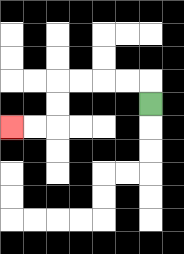{'start': '[6, 4]', 'end': '[0, 5]', 'path_directions': 'U,L,L,L,L,D,D,L,L', 'path_coordinates': '[[6, 4], [6, 3], [5, 3], [4, 3], [3, 3], [2, 3], [2, 4], [2, 5], [1, 5], [0, 5]]'}